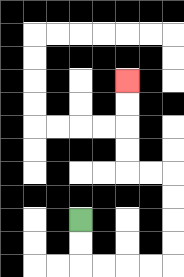{'start': '[3, 9]', 'end': '[5, 3]', 'path_directions': 'D,D,R,R,R,R,U,U,U,U,L,L,U,U,U,U', 'path_coordinates': '[[3, 9], [3, 10], [3, 11], [4, 11], [5, 11], [6, 11], [7, 11], [7, 10], [7, 9], [7, 8], [7, 7], [6, 7], [5, 7], [5, 6], [5, 5], [5, 4], [5, 3]]'}